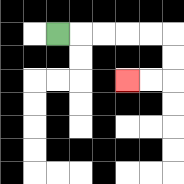{'start': '[2, 1]', 'end': '[5, 3]', 'path_directions': 'R,R,R,R,R,D,D,L,L', 'path_coordinates': '[[2, 1], [3, 1], [4, 1], [5, 1], [6, 1], [7, 1], [7, 2], [7, 3], [6, 3], [5, 3]]'}